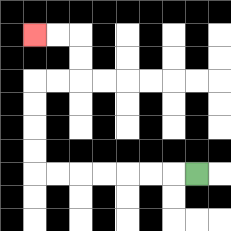{'start': '[8, 7]', 'end': '[1, 1]', 'path_directions': 'L,L,L,L,L,L,L,U,U,U,U,R,R,U,U,L,L', 'path_coordinates': '[[8, 7], [7, 7], [6, 7], [5, 7], [4, 7], [3, 7], [2, 7], [1, 7], [1, 6], [1, 5], [1, 4], [1, 3], [2, 3], [3, 3], [3, 2], [3, 1], [2, 1], [1, 1]]'}